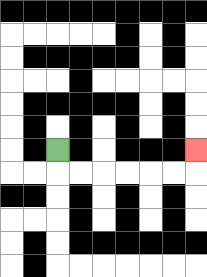{'start': '[2, 6]', 'end': '[8, 6]', 'path_directions': 'D,R,R,R,R,R,R,U', 'path_coordinates': '[[2, 6], [2, 7], [3, 7], [4, 7], [5, 7], [6, 7], [7, 7], [8, 7], [8, 6]]'}